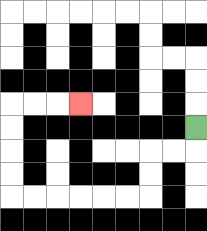{'start': '[8, 5]', 'end': '[3, 4]', 'path_directions': 'D,L,L,D,D,L,L,L,L,L,L,U,U,U,U,R,R,R', 'path_coordinates': '[[8, 5], [8, 6], [7, 6], [6, 6], [6, 7], [6, 8], [5, 8], [4, 8], [3, 8], [2, 8], [1, 8], [0, 8], [0, 7], [0, 6], [0, 5], [0, 4], [1, 4], [2, 4], [3, 4]]'}